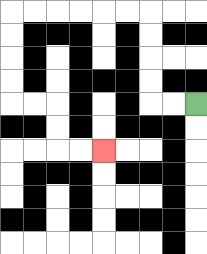{'start': '[8, 4]', 'end': '[4, 6]', 'path_directions': 'L,L,U,U,U,U,L,L,L,L,L,L,D,D,D,D,R,R,D,D,R,R', 'path_coordinates': '[[8, 4], [7, 4], [6, 4], [6, 3], [6, 2], [6, 1], [6, 0], [5, 0], [4, 0], [3, 0], [2, 0], [1, 0], [0, 0], [0, 1], [0, 2], [0, 3], [0, 4], [1, 4], [2, 4], [2, 5], [2, 6], [3, 6], [4, 6]]'}